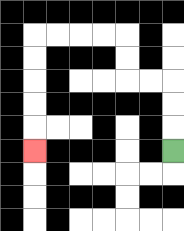{'start': '[7, 6]', 'end': '[1, 6]', 'path_directions': 'U,U,U,L,L,U,U,L,L,L,L,D,D,D,D,D', 'path_coordinates': '[[7, 6], [7, 5], [7, 4], [7, 3], [6, 3], [5, 3], [5, 2], [5, 1], [4, 1], [3, 1], [2, 1], [1, 1], [1, 2], [1, 3], [1, 4], [1, 5], [1, 6]]'}